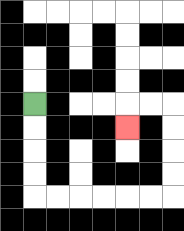{'start': '[1, 4]', 'end': '[5, 5]', 'path_directions': 'D,D,D,D,R,R,R,R,R,R,U,U,U,U,L,L,D', 'path_coordinates': '[[1, 4], [1, 5], [1, 6], [1, 7], [1, 8], [2, 8], [3, 8], [4, 8], [5, 8], [6, 8], [7, 8], [7, 7], [7, 6], [7, 5], [7, 4], [6, 4], [5, 4], [5, 5]]'}